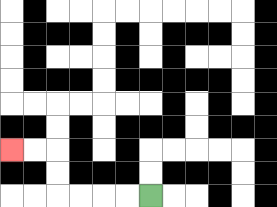{'start': '[6, 8]', 'end': '[0, 6]', 'path_directions': 'L,L,L,L,U,U,L,L', 'path_coordinates': '[[6, 8], [5, 8], [4, 8], [3, 8], [2, 8], [2, 7], [2, 6], [1, 6], [0, 6]]'}